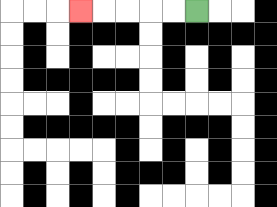{'start': '[8, 0]', 'end': '[3, 0]', 'path_directions': 'L,L,L,L,L', 'path_coordinates': '[[8, 0], [7, 0], [6, 0], [5, 0], [4, 0], [3, 0]]'}